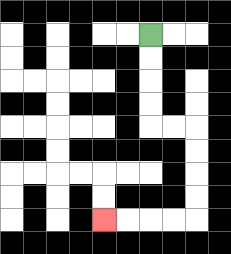{'start': '[6, 1]', 'end': '[4, 9]', 'path_directions': 'D,D,D,D,R,R,D,D,D,D,L,L,L,L', 'path_coordinates': '[[6, 1], [6, 2], [6, 3], [6, 4], [6, 5], [7, 5], [8, 5], [8, 6], [8, 7], [8, 8], [8, 9], [7, 9], [6, 9], [5, 9], [4, 9]]'}